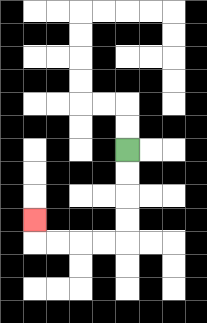{'start': '[5, 6]', 'end': '[1, 9]', 'path_directions': 'D,D,D,D,L,L,L,L,U', 'path_coordinates': '[[5, 6], [5, 7], [5, 8], [5, 9], [5, 10], [4, 10], [3, 10], [2, 10], [1, 10], [1, 9]]'}